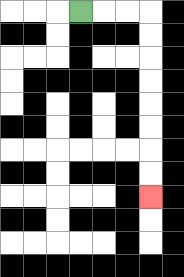{'start': '[3, 0]', 'end': '[6, 8]', 'path_directions': 'R,R,R,D,D,D,D,D,D,D,D', 'path_coordinates': '[[3, 0], [4, 0], [5, 0], [6, 0], [6, 1], [6, 2], [6, 3], [6, 4], [6, 5], [6, 6], [6, 7], [6, 8]]'}